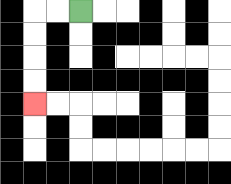{'start': '[3, 0]', 'end': '[1, 4]', 'path_directions': 'L,L,D,D,D,D', 'path_coordinates': '[[3, 0], [2, 0], [1, 0], [1, 1], [1, 2], [1, 3], [1, 4]]'}